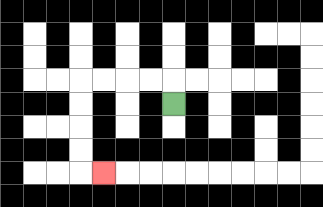{'start': '[7, 4]', 'end': '[4, 7]', 'path_directions': 'U,L,L,L,L,D,D,D,D,R', 'path_coordinates': '[[7, 4], [7, 3], [6, 3], [5, 3], [4, 3], [3, 3], [3, 4], [3, 5], [3, 6], [3, 7], [4, 7]]'}